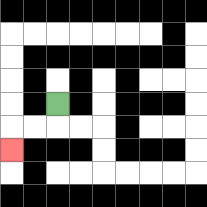{'start': '[2, 4]', 'end': '[0, 6]', 'path_directions': 'D,L,L,D', 'path_coordinates': '[[2, 4], [2, 5], [1, 5], [0, 5], [0, 6]]'}